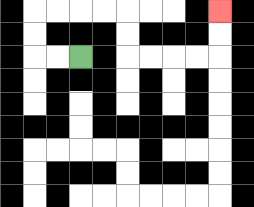{'start': '[3, 2]', 'end': '[9, 0]', 'path_directions': 'L,L,U,U,R,R,R,R,D,D,R,R,R,R,U,U', 'path_coordinates': '[[3, 2], [2, 2], [1, 2], [1, 1], [1, 0], [2, 0], [3, 0], [4, 0], [5, 0], [5, 1], [5, 2], [6, 2], [7, 2], [8, 2], [9, 2], [9, 1], [9, 0]]'}